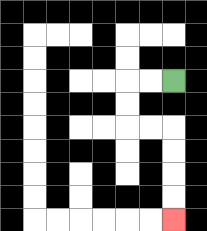{'start': '[7, 3]', 'end': '[7, 9]', 'path_directions': 'L,L,D,D,R,R,D,D,D,D', 'path_coordinates': '[[7, 3], [6, 3], [5, 3], [5, 4], [5, 5], [6, 5], [7, 5], [7, 6], [7, 7], [7, 8], [7, 9]]'}